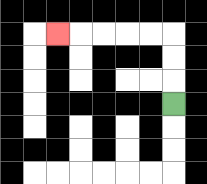{'start': '[7, 4]', 'end': '[2, 1]', 'path_directions': 'U,U,U,L,L,L,L,L', 'path_coordinates': '[[7, 4], [7, 3], [7, 2], [7, 1], [6, 1], [5, 1], [4, 1], [3, 1], [2, 1]]'}